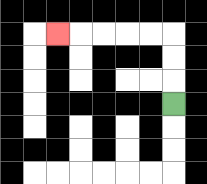{'start': '[7, 4]', 'end': '[2, 1]', 'path_directions': 'U,U,U,L,L,L,L,L', 'path_coordinates': '[[7, 4], [7, 3], [7, 2], [7, 1], [6, 1], [5, 1], [4, 1], [3, 1], [2, 1]]'}